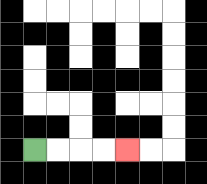{'start': '[1, 6]', 'end': '[5, 6]', 'path_directions': 'R,R,R,R', 'path_coordinates': '[[1, 6], [2, 6], [3, 6], [4, 6], [5, 6]]'}